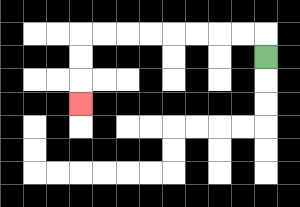{'start': '[11, 2]', 'end': '[3, 4]', 'path_directions': 'U,L,L,L,L,L,L,L,L,D,D,D', 'path_coordinates': '[[11, 2], [11, 1], [10, 1], [9, 1], [8, 1], [7, 1], [6, 1], [5, 1], [4, 1], [3, 1], [3, 2], [3, 3], [3, 4]]'}